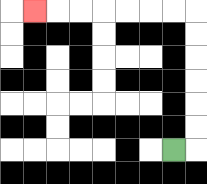{'start': '[7, 6]', 'end': '[1, 0]', 'path_directions': 'R,U,U,U,U,U,U,L,L,L,L,L,L,L', 'path_coordinates': '[[7, 6], [8, 6], [8, 5], [8, 4], [8, 3], [8, 2], [8, 1], [8, 0], [7, 0], [6, 0], [5, 0], [4, 0], [3, 0], [2, 0], [1, 0]]'}